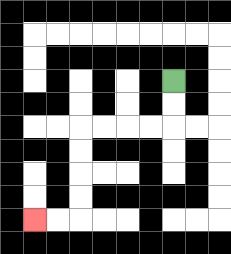{'start': '[7, 3]', 'end': '[1, 9]', 'path_directions': 'D,D,L,L,L,L,D,D,D,D,L,L', 'path_coordinates': '[[7, 3], [7, 4], [7, 5], [6, 5], [5, 5], [4, 5], [3, 5], [3, 6], [3, 7], [3, 8], [3, 9], [2, 9], [1, 9]]'}